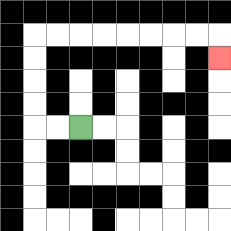{'start': '[3, 5]', 'end': '[9, 2]', 'path_directions': 'L,L,U,U,U,U,R,R,R,R,R,R,R,R,D', 'path_coordinates': '[[3, 5], [2, 5], [1, 5], [1, 4], [1, 3], [1, 2], [1, 1], [2, 1], [3, 1], [4, 1], [5, 1], [6, 1], [7, 1], [8, 1], [9, 1], [9, 2]]'}